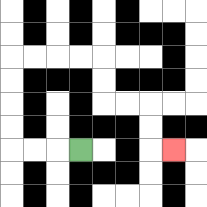{'start': '[3, 6]', 'end': '[7, 6]', 'path_directions': 'L,L,L,U,U,U,U,R,R,R,R,D,D,R,R,D,D,R', 'path_coordinates': '[[3, 6], [2, 6], [1, 6], [0, 6], [0, 5], [0, 4], [0, 3], [0, 2], [1, 2], [2, 2], [3, 2], [4, 2], [4, 3], [4, 4], [5, 4], [6, 4], [6, 5], [6, 6], [7, 6]]'}